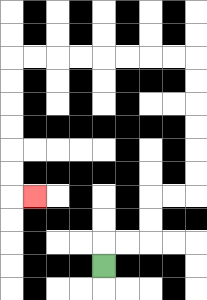{'start': '[4, 11]', 'end': '[1, 8]', 'path_directions': 'U,R,R,U,U,R,R,U,U,U,U,U,U,L,L,L,L,L,L,L,L,D,D,D,D,D,D,R', 'path_coordinates': '[[4, 11], [4, 10], [5, 10], [6, 10], [6, 9], [6, 8], [7, 8], [8, 8], [8, 7], [8, 6], [8, 5], [8, 4], [8, 3], [8, 2], [7, 2], [6, 2], [5, 2], [4, 2], [3, 2], [2, 2], [1, 2], [0, 2], [0, 3], [0, 4], [0, 5], [0, 6], [0, 7], [0, 8], [1, 8]]'}